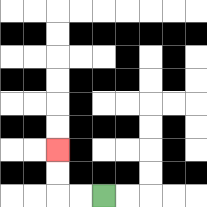{'start': '[4, 8]', 'end': '[2, 6]', 'path_directions': 'L,L,U,U', 'path_coordinates': '[[4, 8], [3, 8], [2, 8], [2, 7], [2, 6]]'}